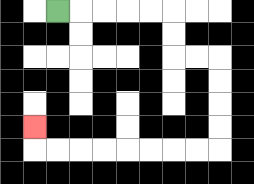{'start': '[2, 0]', 'end': '[1, 5]', 'path_directions': 'R,R,R,R,R,D,D,R,R,D,D,D,D,L,L,L,L,L,L,L,L,U', 'path_coordinates': '[[2, 0], [3, 0], [4, 0], [5, 0], [6, 0], [7, 0], [7, 1], [7, 2], [8, 2], [9, 2], [9, 3], [9, 4], [9, 5], [9, 6], [8, 6], [7, 6], [6, 6], [5, 6], [4, 6], [3, 6], [2, 6], [1, 6], [1, 5]]'}